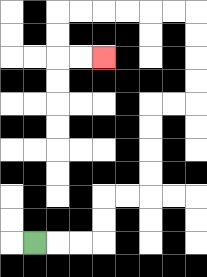{'start': '[1, 10]', 'end': '[4, 2]', 'path_directions': 'R,R,R,U,U,R,R,U,U,U,U,R,R,U,U,U,U,L,L,L,L,L,L,D,D,R,R', 'path_coordinates': '[[1, 10], [2, 10], [3, 10], [4, 10], [4, 9], [4, 8], [5, 8], [6, 8], [6, 7], [6, 6], [6, 5], [6, 4], [7, 4], [8, 4], [8, 3], [8, 2], [8, 1], [8, 0], [7, 0], [6, 0], [5, 0], [4, 0], [3, 0], [2, 0], [2, 1], [2, 2], [3, 2], [4, 2]]'}